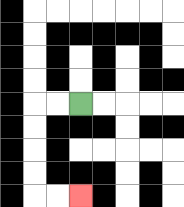{'start': '[3, 4]', 'end': '[3, 8]', 'path_directions': 'L,L,D,D,D,D,R,R', 'path_coordinates': '[[3, 4], [2, 4], [1, 4], [1, 5], [1, 6], [1, 7], [1, 8], [2, 8], [3, 8]]'}